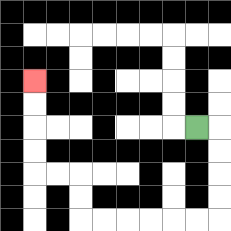{'start': '[8, 5]', 'end': '[1, 3]', 'path_directions': 'R,D,D,D,D,L,L,L,L,L,L,U,U,L,L,U,U,U,U', 'path_coordinates': '[[8, 5], [9, 5], [9, 6], [9, 7], [9, 8], [9, 9], [8, 9], [7, 9], [6, 9], [5, 9], [4, 9], [3, 9], [3, 8], [3, 7], [2, 7], [1, 7], [1, 6], [1, 5], [1, 4], [1, 3]]'}